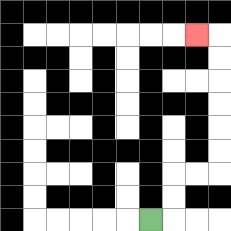{'start': '[6, 9]', 'end': '[8, 1]', 'path_directions': 'R,U,U,R,R,U,U,U,U,U,U,L', 'path_coordinates': '[[6, 9], [7, 9], [7, 8], [7, 7], [8, 7], [9, 7], [9, 6], [9, 5], [9, 4], [9, 3], [9, 2], [9, 1], [8, 1]]'}